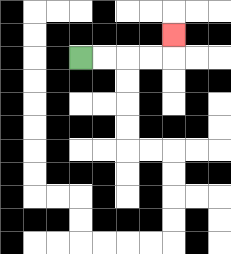{'start': '[3, 2]', 'end': '[7, 1]', 'path_directions': 'R,R,R,R,U', 'path_coordinates': '[[3, 2], [4, 2], [5, 2], [6, 2], [7, 2], [7, 1]]'}